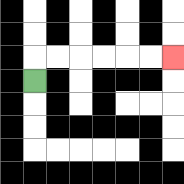{'start': '[1, 3]', 'end': '[7, 2]', 'path_directions': 'U,R,R,R,R,R,R', 'path_coordinates': '[[1, 3], [1, 2], [2, 2], [3, 2], [4, 2], [5, 2], [6, 2], [7, 2]]'}